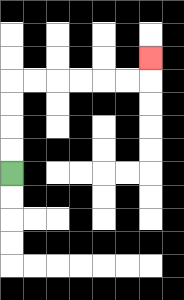{'start': '[0, 7]', 'end': '[6, 2]', 'path_directions': 'U,U,U,U,R,R,R,R,R,R,U', 'path_coordinates': '[[0, 7], [0, 6], [0, 5], [0, 4], [0, 3], [1, 3], [2, 3], [3, 3], [4, 3], [5, 3], [6, 3], [6, 2]]'}